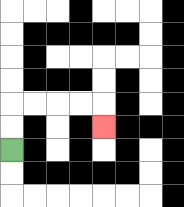{'start': '[0, 6]', 'end': '[4, 5]', 'path_directions': 'U,U,R,R,R,R,D', 'path_coordinates': '[[0, 6], [0, 5], [0, 4], [1, 4], [2, 4], [3, 4], [4, 4], [4, 5]]'}